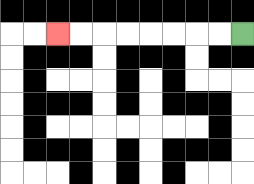{'start': '[10, 1]', 'end': '[2, 1]', 'path_directions': 'L,L,L,L,L,L,L,L', 'path_coordinates': '[[10, 1], [9, 1], [8, 1], [7, 1], [6, 1], [5, 1], [4, 1], [3, 1], [2, 1]]'}